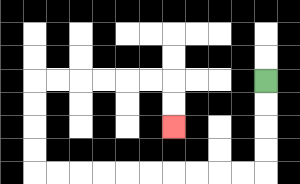{'start': '[11, 3]', 'end': '[7, 5]', 'path_directions': 'D,D,D,D,L,L,L,L,L,L,L,L,L,L,U,U,U,U,R,R,R,R,R,R,D,D', 'path_coordinates': '[[11, 3], [11, 4], [11, 5], [11, 6], [11, 7], [10, 7], [9, 7], [8, 7], [7, 7], [6, 7], [5, 7], [4, 7], [3, 7], [2, 7], [1, 7], [1, 6], [1, 5], [1, 4], [1, 3], [2, 3], [3, 3], [4, 3], [5, 3], [6, 3], [7, 3], [7, 4], [7, 5]]'}